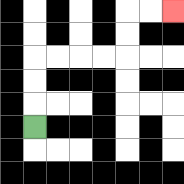{'start': '[1, 5]', 'end': '[7, 0]', 'path_directions': 'U,U,U,R,R,R,R,U,U,R,R', 'path_coordinates': '[[1, 5], [1, 4], [1, 3], [1, 2], [2, 2], [3, 2], [4, 2], [5, 2], [5, 1], [5, 0], [6, 0], [7, 0]]'}